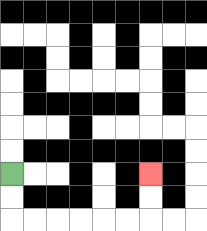{'start': '[0, 7]', 'end': '[6, 7]', 'path_directions': 'D,D,R,R,R,R,R,R,U,U', 'path_coordinates': '[[0, 7], [0, 8], [0, 9], [1, 9], [2, 9], [3, 9], [4, 9], [5, 9], [6, 9], [6, 8], [6, 7]]'}